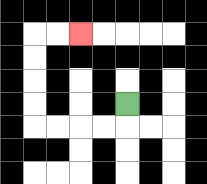{'start': '[5, 4]', 'end': '[3, 1]', 'path_directions': 'D,L,L,L,L,U,U,U,U,R,R', 'path_coordinates': '[[5, 4], [5, 5], [4, 5], [3, 5], [2, 5], [1, 5], [1, 4], [1, 3], [1, 2], [1, 1], [2, 1], [3, 1]]'}